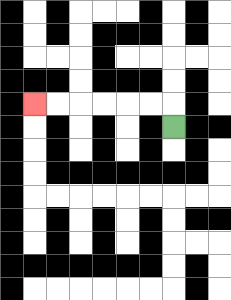{'start': '[7, 5]', 'end': '[1, 4]', 'path_directions': 'U,L,L,L,L,L,L', 'path_coordinates': '[[7, 5], [7, 4], [6, 4], [5, 4], [4, 4], [3, 4], [2, 4], [1, 4]]'}